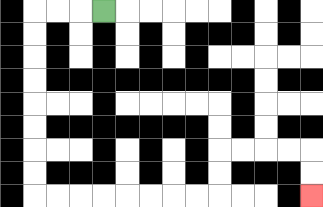{'start': '[4, 0]', 'end': '[13, 8]', 'path_directions': 'L,L,L,D,D,D,D,D,D,D,D,R,R,R,R,R,R,R,R,U,U,R,R,R,R,D,D', 'path_coordinates': '[[4, 0], [3, 0], [2, 0], [1, 0], [1, 1], [1, 2], [1, 3], [1, 4], [1, 5], [1, 6], [1, 7], [1, 8], [2, 8], [3, 8], [4, 8], [5, 8], [6, 8], [7, 8], [8, 8], [9, 8], [9, 7], [9, 6], [10, 6], [11, 6], [12, 6], [13, 6], [13, 7], [13, 8]]'}